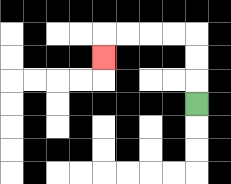{'start': '[8, 4]', 'end': '[4, 2]', 'path_directions': 'U,U,U,L,L,L,L,D', 'path_coordinates': '[[8, 4], [8, 3], [8, 2], [8, 1], [7, 1], [6, 1], [5, 1], [4, 1], [4, 2]]'}